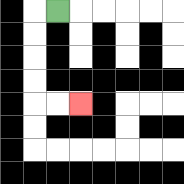{'start': '[2, 0]', 'end': '[3, 4]', 'path_directions': 'L,D,D,D,D,R,R', 'path_coordinates': '[[2, 0], [1, 0], [1, 1], [1, 2], [1, 3], [1, 4], [2, 4], [3, 4]]'}